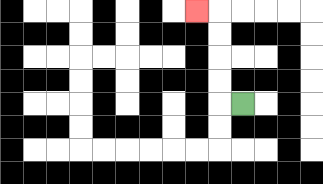{'start': '[10, 4]', 'end': '[8, 0]', 'path_directions': 'L,U,U,U,U,L', 'path_coordinates': '[[10, 4], [9, 4], [9, 3], [9, 2], [9, 1], [9, 0], [8, 0]]'}